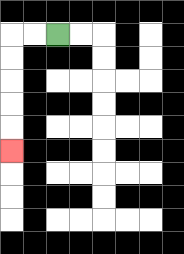{'start': '[2, 1]', 'end': '[0, 6]', 'path_directions': 'L,L,D,D,D,D,D', 'path_coordinates': '[[2, 1], [1, 1], [0, 1], [0, 2], [0, 3], [0, 4], [0, 5], [0, 6]]'}